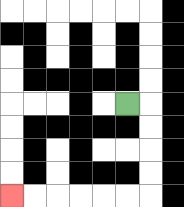{'start': '[5, 4]', 'end': '[0, 8]', 'path_directions': 'R,D,D,D,D,L,L,L,L,L,L', 'path_coordinates': '[[5, 4], [6, 4], [6, 5], [6, 6], [6, 7], [6, 8], [5, 8], [4, 8], [3, 8], [2, 8], [1, 8], [0, 8]]'}